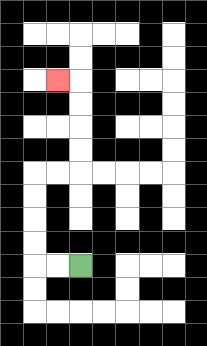{'start': '[3, 11]', 'end': '[2, 3]', 'path_directions': 'L,L,U,U,U,U,R,R,U,U,U,U,L', 'path_coordinates': '[[3, 11], [2, 11], [1, 11], [1, 10], [1, 9], [1, 8], [1, 7], [2, 7], [3, 7], [3, 6], [3, 5], [3, 4], [3, 3], [2, 3]]'}